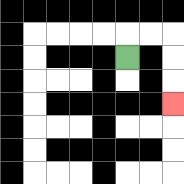{'start': '[5, 2]', 'end': '[7, 4]', 'path_directions': 'U,R,R,D,D,D', 'path_coordinates': '[[5, 2], [5, 1], [6, 1], [7, 1], [7, 2], [7, 3], [7, 4]]'}